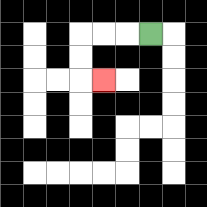{'start': '[6, 1]', 'end': '[4, 3]', 'path_directions': 'L,L,L,D,D,R', 'path_coordinates': '[[6, 1], [5, 1], [4, 1], [3, 1], [3, 2], [3, 3], [4, 3]]'}